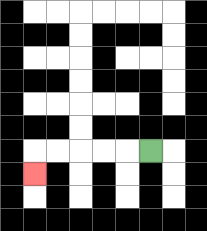{'start': '[6, 6]', 'end': '[1, 7]', 'path_directions': 'L,L,L,L,L,D', 'path_coordinates': '[[6, 6], [5, 6], [4, 6], [3, 6], [2, 6], [1, 6], [1, 7]]'}